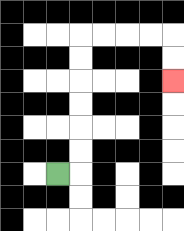{'start': '[2, 7]', 'end': '[7, 3]', 'path_directions': 'R,U,U,U,U,U,U,R,R,R,R,D,D', 'path_coordinates': '[[2, 7], [3, 7], [3, 6], [3, 5], [3, 4], [3, 3], [3, 2], [3, 1], [4, 1], [5, 1], [6, 1], [7, 1], [7, 2], [7, 3]]'}